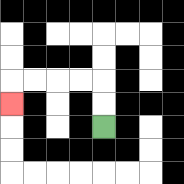{'start': '[4, 5]', 'end': '[0, 4]', 'path_directions': 'U,U,L,L,L,L,D', 'path_coordinates': '[[4, 5], [4, 4], [4, 3], [3, 3], [2, 3], [1, 3], [0, 3], [0, 4]]'}